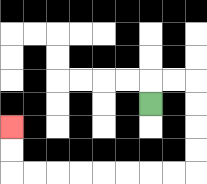{'start': '[6, 4]', 'end': '[0, 5]', 'path_directions': 'U,R,R,D,D,D,D,L,L,L,L,L,L,L,L,U,U', 'path_coordinates': '[[6, 4], [6, 3], [7, 3], [8, 3], [8, 4], [8, 5], [8, 6], [8, 7], [7, 7], [6, 7], [5, 7], [4, 7], [3, 7], [2, 7], [1, 7], [0, 7], [0, 6], [0, 5]]'}